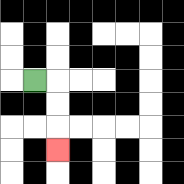{'start': '[1, 3]', 'end': '[2, 6]', 'path_directions': 'R,D,D,D', 'path_coordinates': '[[1, 3], [2, 3], [2, 4], [2, 5], [2, 6]]'}